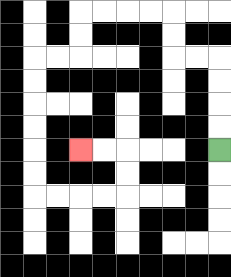{'start': '[9, 6]', 'end': '[3, 6]', 'path_directions': 'U,U,U,U,L,L,U,U,L,L,L,L,D,D,L,L,D,D,D,D,D,D,R,R,R,R,U,U,L,L', 'path_coordinates': '[[9, 6], [9, 5], [9, 4], [9, 3], [9, 2], [8, 2], [7, 2], [7, 1], [7, 0], [6, 0], [5, 0], [4, 0], [3, 0], [3, 1], [3, 2], [2, 2], [1, 2], [1, 3], [1, 4], [1, 5], [1, 6], [1, 7], [1, 8], [2, 8], [3, 8], [4, 8], [5, 8], [5, 7], [5, 6], [4, 6], [3, 6]]'}